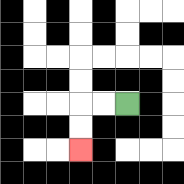{'start': '[5, 4]', 'end': '[3, 6]', 'path_directions': 'L,L,D,D', 'path_coordinates': '[[5, 4], [4, 4], [3, 4], [3, 5], [3, 6]]'}